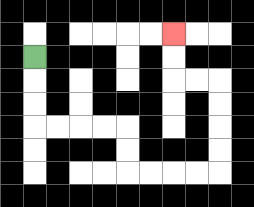{'start': '[1, 2]', 'end': '[7, 1]', 'path_directions': 'D,D,D,R,R,R,R,D,D,R,R,R,R,U,U,U,U,L,L,U,U', 'path_coordinates': '[[1, 2], [1, 3], [1, 4], [1, 5], [2, 5], [3, 5], [4, 5], [5, 5], [5, 6], [5, 7], [6, 7], [7, 7], [8, 7], [9, 7], [9, 6], [9, 5], [9, 4], [9, 3], [8, 3], [7, 3], [7, 2], [7, 1]]'}